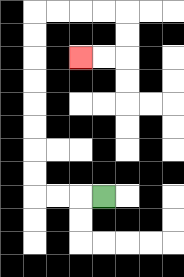{'start': '[4, 8]', 'end': '[3, 2]', 'path_directions': 'L,L,L,U,U,U,U,U,U,U,U,R,R,R,R,D,D,L,L', 'path_coordinates': '[[4, 8], [3, 8], [2, 8], [1, 8], [1, 7], [1, 6], [1, 5], [1, 4], [1, 3], [1, 2], [1, 1], [1, 0], [2, 0], [3, 0], [4, 0], [5, 0], [5, 1], [5, 2], [4, 2], [3, 2]]'}